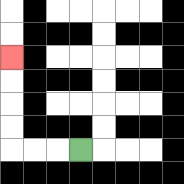{'start': '[3, 6]', 'end': '[0, 2]', 'path_directions': 'L,L,L,U,U,U,U', 'path_coordinates': '[[3, 6], [2, 6], [1, 6], [0, 6], [0, 5], [0, 4], [0, 3], [0, 2]]'}